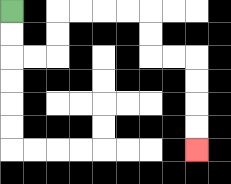{'start': '[0, 0]', 'end': '[8, 6]', 'path_directions': 'D,D,R,R,U,U,R,R,R,R,D,D,R,R,D,D,D,D', 'path_coordinates': '[[0, 0], [0, 1], [0, 2], [1, 2], [2, 2], [2, 1], [2, 0], [3, 0], [4, 0], [5, 0], [6, 0], [6, 1], [6, 2], [7, 2], [8, 2], [8, 3], [8, 4], [8, 5], [8, 6]]'}